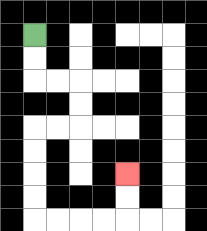{'start': '[1, 1]', 'end': '[5, 7]', 'path_directions': 'D,D,R,R,D,D,L,L,D,D,D,D,R,R,R,R,U,U', 'path_coordinates': '[[1, 1], [1, 2], [1, 3], [2, 3], [3, 3], [3, 4], [3, 5], [2, 5], [1, 5], [1, 6], [1, 7], [1, 8], [1, 9], [2, 9], [3, 9], [4, 9], [5, 9], [5, 8], [5, 7]]'}